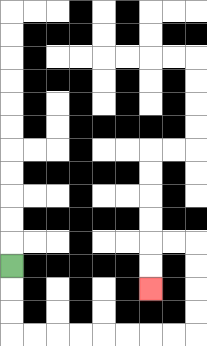{'start': '[0, 11]', 'end': '[6, 12]', 'path_directions': 'D,D,D,R,R,R,R,R,R,R,R,U,U,U,U,L,L,D,D', 'path_coordinates': '[[0, 11], [0, 12], [0, 13], [0, 14], [1, 14], [2, 14], [3, 14], [4, 14], [5, 14], [6, 14], [7, 14], [8, 14], [8, 13], [8, 12], [8, 11], [8, 10], [7, 10], [6, 10], [6, 11], [6, 12]]'}